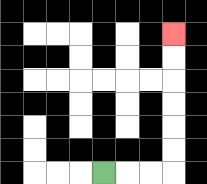{'start': '[4, 7]', 'end': '[7, 1]', 'path_directions': 'R,R,R,U,U,U,U,U,U', 'path_coordinates': '[[4, 7], [5, 7], [6, 7], [7, 7], [7, 6], [7, 5], [7, 4], [7, 3], [7, 2], [7, 1]]'}